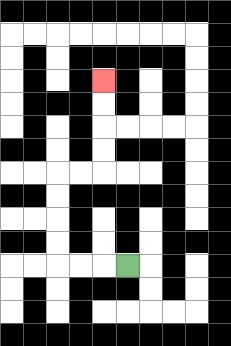{'start': '[5, 11]', 'end': '[4, 3]', 'path_directions': 'L,L,L,U,U,U,U,R,R,U,U,U,U', 'path_coordinates': '[[5, 11], [4, 11], [3, 11], [2, 11], [2, 10], [2, 9], [2, 8], [2, 7], [3, 7], [4, 7], [4, 6], [4, 5], [4, 4], [4, 3]]'}